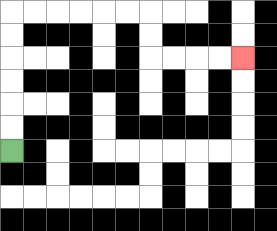{'start': '[0, 6]', 'end': '[10, 2]', 'path_directions': 'U,U,U,U,U,U,R,R,R,R,R,R,D,D,R,R,R,R', 'path_coordinates': '[[0, 6], [0, 5], [0, 4], [0, 3], [0, 2], [0, 1], [0, 0], [1, 0], [2, 0], [3, 0], [4, 0], [5, 0], [6, 0], [6, 1], [6, 2], [7, 2], [8, 2], [9, 2], [10, 2]]'}